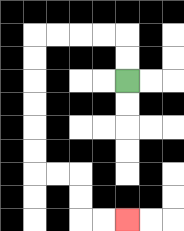{'start': '[5, 3]', 'end': '[5, 9]', 'path_directions': 'U,U,L,L,L,L,D,D,D,D,D,D,R,R,D,D,R,R', 'path_coordinates': '[[5, 3], [5, 2], [5, 1], [4, 1], [3, 1], [2, 1], [1, 1], [1, 2], [1, 3], [1, 4], [1, 5], [1, 6], [1, 7], [2, 7], [3, 7], [3, 8], [3, 9], [4, 9], [5, 9]]'}